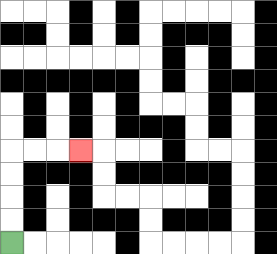{'start': '[0, 10]', 'end': '[3, 6]', 'path_directions': 'U,U,U,U,R,R,R', 'path_coordinates': '[[0, 10], [0, 9], [0, 8], [0, 7], [0, 6], [1, 6], [2, 6], [3, 6]]'}